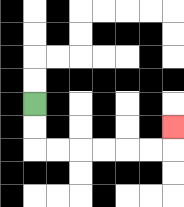{'start': '[1, 4]', 'end': '[7, 5]', 'path_directions': 'D,D,R,R,R,R,R,R,U', 'path_coordinates': '[[1, 4], [1, 5], [1, 6], [2, 6], [3, 6], [4, 6], [5, 6], [6, 6], [7, 6], [7, 5]]'}